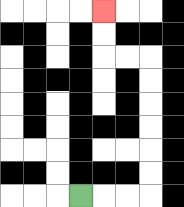{'start': '[3, 8]', 'end': '[4, 0]', 'path_directions': 'R,R,R,U,U,U,U,U,U,L,L,U,U', 'path_coordinates': '[[3, 8], [4, 8], [5, 8], [6, 8], [6, 7], [6, 6], [6, 5], [6, 4], [6, 3], [6, 2], [5, 2], [4, 2], [4, 1], [4, 0]]'}